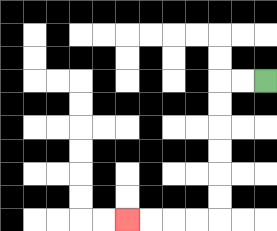{'start': '[11, 3]', 'end': '[5, 9]', 'path_directions': 'L,L,D,D,D,D,D,D,L,L,L,L', 'path_coordinates': '[[11, 3], [10, 3], [9, 3], [9, 4], [9, 5], [9, 6], [9, 7], [9, 8], [9, 9], [8, 9], [7, 9], [6, 9], [5, 9]]'}